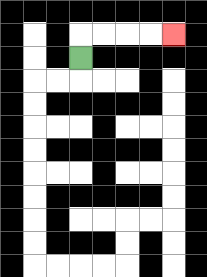{'start': '[3, 2]', 'end': '[7, 1]', 'path_directions': 'U,R,R,R,R', 'path_coordinates': '[[3, 2], [3, 1], [4, 1], [5, 1], [6, 1], [7, 1]]'}